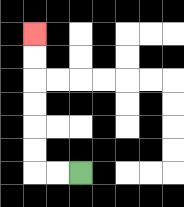{'start': '[3, 7]', 'end': '[1, 1]', 'path_directions': 'L,L,U,U,U,U,U,U', 'path_coordinates': '[[3, 7], [2, 7], [1, 7], [1, 6], [1, 5], [1, 4], [1, 3], [1, 2], [1, 1]]'}